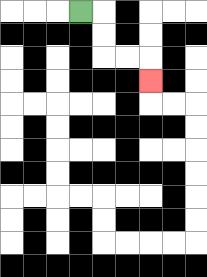{'start': '[3, 0]', 'end': '[6, 3]', 'path_directions': 'R,D,D,R,R,D', 'path_coordinates': '[[3, 0], [4, 0], [4, 1], [4, 2], [5, 2], [6, 2], [6, 3]]'}